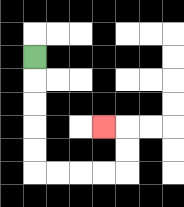{'start': '[1, 2]', 'end': '[4, 5]', 'path_directions': 'D,D,D,D,D,R,R,R,R,U,U,L', 'path_coordinates': '[[1, 2], [1, 3], [1, 4], [1, 5], [1, 6], [1, 7], [2, 7], [3, 7], [4, 7], [5, 7], [5, 6], [5, 5], [4, 5]]'}